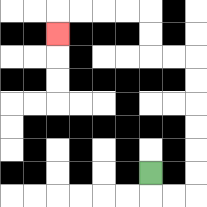{'start': '[6, 7]', 'end': '[2, 1]', 'path_directions': 'D,R,R,U,U,U,U,U,U,L,L,U,U,L,L,L,L,D', 'path_coordinates': '[[6, 7], [6, 8], [7, 8], [8, 8], [8, 7], [8, 6], [8, 5], [8, 4], [8, 3], [8, 2], [7, 2], [6, 2], [6, 1], [6, 0], [5, 0], [4, 0], [3, 0], [2, 0], [2, 1]]'}